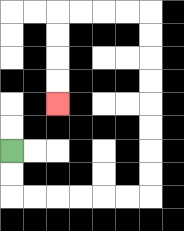{'start': '[0, 6]', 'end': '[2, 4]', 'path_directions': 'D,D,R,R,R,R,R,R,U,U,U,U,U,U,U,U,L,L,L,L,D,D,D,D', 'path_coordinates': '[[0, 6], [0, 7], [0, 8], [1, 8], [2, 8], [3, 8], [4, 8], [5, 8], [6, 8], [6, 7], [6, 6], [6, 5], [6, 4], [6, 3], [6, 2], [6, 1], [6, 0], [5, 0], [4, 0], [3, 0], [2, 0], [2, 1], [2, 2], [2, 3], [2, 4]]'}